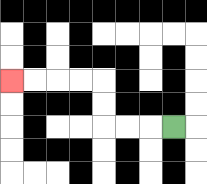{'start': '[7, 5]', 'end': '[0, 3]', 'path_directions': 'L,L,L,U,U,L,L,L,L', 'path_coordinates': '[[7, 5], [6, 5], [5, 5], [4, 5], [4, 4], [4, 3], [3, 3], [2, 3], [1, 3], [0, 3]]'}